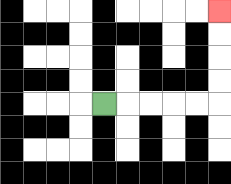{'start': '[4, 4]', 'end': '[9, 0]', 'path_directions': 'R,R,R,R,R,U,U,U,U', 'path_coordinates': '[[4, 4], [5, 4], [6, 4], [7, 4], [8, 4], [9, 4], [9, 3], [9, 2], [9, 1], [9, 0]]'}